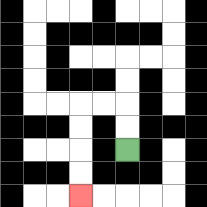{'start': '[5, 6]', 'end': '[3, 8]', 'path_directions': 'U,U,L,L,D,D,D,D', 'path_coordinates': '[[5, 6], [5, 5], [5, 4], [4, 4], [3, 4], [3, 5], [3, 6], [3, 7], [3, 8]]'}